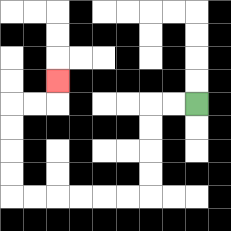{'start': '[8, 4]', 'end': '[2, 3]', 'path_directions': 'L,L,D,D,D,D,L,L,L,L,L,L,U,U,U,U,R,R,U', 'path_coordinates': '[[8, 4], [7, 4], [6, 4], [6, 5], [6, 6], [6, 7], [6, 8], [5, 8], [4, 8], [3, 8], [2, 8], [1, 8], [0, 8], [0, 7], [0, 6], [0, 5], [0, 4], [1, 4], [2, 4], [2, 3]]'}